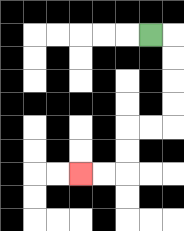{'start': '[6, 1]', 'end': '[3, 7]', 'path_directions': 'R,D,D,D,D,L,L,D,D,L,L', 'path_coordinates': '[[6, 1], [7, 1], [7, 2], [7, 3], [7, 4], [7, 5], [6, 5], [5, 5], [5, 6], [5, 7], [4, 7], [3, 7]]'}